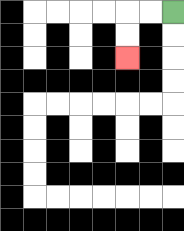{'start': '[7, 0]', 'end': '[5, 2]', 'path_directions': 'L,L,D,D', 'path_coordinates': '[[7, 0], [6, 0], [5, 0], [5, 1], [5, 2]]'}